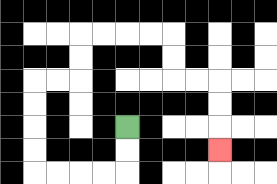{'start': '[5, 5]', 'end': '[9, 6]', 'path_directions': 'D,D,L,L,L,L,U,U,U,U,R,R,U,U,R,R,R,R,D,D,R,R,D,D,D', 'path_coordinates': '[[5, 5], [5, 6], [5, 7], [4, 7], [3, 7], [2, 7], [1, 7], [1, 6], [1, 5], [1, 4], [1, 3], [2, 3], [3, 3], [3, 2], [3, 1], [4, 1], [5, 1], [6, 1], [7, 1], [7, 2], [7, 3], [8, 3], [9, 3], [9, 4], [9, 5], [9, 6]]'}